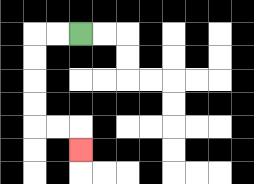{'start': '[3, 1]', 'end': '[3, 6]', 'path_directions': 'L,L,D,D,D,D,R,R,D', 'path_coordinates': '[[3, 1], [2, 1], [1, 1], [1, 2], [1, 3], [1, 4], [1, 5], [2, 5], [3, 5], [3, 6]]'}